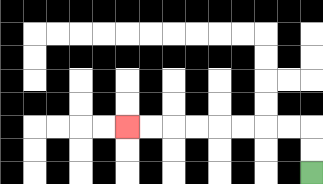{'start': '[13, 7]', 'end': '[5, 5]', 'path_directions': 'U,U,L,L,L,L,L,L,L,L', 'path_coordinates': '[[13, 7], [13, 6], [13, 5], [12, 5], [11, 5], [10, 5], [9, 5], [8, 5], [7, 5], [6, 5], [5, 5]]'}